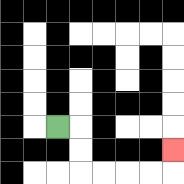{'start': '[2, 5]', 'end': '[7, 6]', 'path_directions': 'R,D,D,R,R,R,R,U', 'path_coordinates': '[[2, 5], [3, 5], [3, 6], [3, 7], [4, 7], [5, 7], [6, 7], [7, 7], [7, 6]]'}